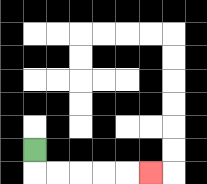{'start': '[1, 6]', 'end': '[6, 7]', 'path_directions': 'D,R,R,R,R,R', 'path_coordinates': '[[1, 6], [1, 7], [2, 7], [3, 7], [4, 7], [5, 7], [6, 7]]'}